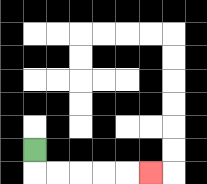{'start': '[1, 6]', 'end': '[6, 7]', 'path_directions': 'D,R,R,R,R,R', 'path_coordinates': '[[1, 6], [1, 7], [2, 7], [3, 7], [4, 7], [5, 7], [6, 7]]'}